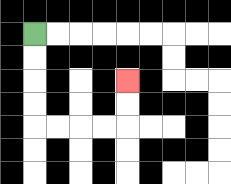{'start': '[1, 1]', 'end': '[5, 3]', 'path_directions': 'D,D,D,D,R,R,R,R,U,U', 'path_coordinates': '[[1, 1], [1, 2], [1, 3], [1, 4], [1, 5], [2, 5], [3, 5], [4, 5], [5, 5], [5, 4], [5, 3]]'}